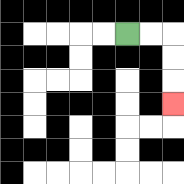{'start': '[5, 1]', 'end': '[7, 4]', 'path_directions': 'R,R,D,D,D', 'path_coordinates': '[[5, 1], [6, 1], [7, 1], [7, 2], [7, 3], [7, 4]]'}